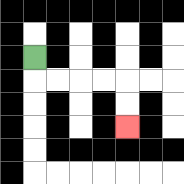{'start': '[1, 2]', 'end': '[5, 5]', 'path_directions': 'D,R,R,R,R,D,D', 'path_coordinates': '[[1, 2], [1, 3], [2, 3], [3, 3], [4, 3], [5, 3], [5, 4], [5, 5]]'}